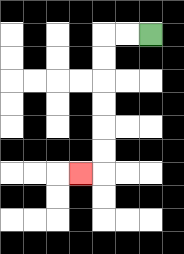{'start': '[6, 1]', 'end': '[3, 7]', 'path_directions': 'L,L,D,D,D,D,D,D,L', 'path_coordinates': '[[6, 1], [5, 1], [4, 1], [4, 2], [4, 3], [4, 4], [4, 5], [4, 6], [4, 7], [3, 7]]'}